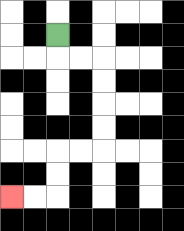{'start': '[2, 1]', 'end': '[0, 8]', 'path_directions': 'D,R,R,D,D,D,D,L,L,D,D,L,L', 'path_coordinates': '[[2, 1], [2, 2], [3, 2], [4, 2], [4, 3], [4, 4], [4, 5], [4, 6], [3, 6], [2, 6], [2, 7], [2, 8], [1, 8], [0, 8]]'}